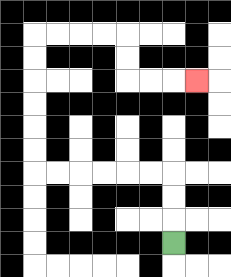{'start': '[7, 10]', 'end': '[8, 3]', 'path_directions': 'U,U,U,L,L,L,L,L,L,U,U,U,U,U,U,R,R,R,R,D,D,R,R,R', 'path_coordinates': '[[7, 10], [7, 9], [7, 8], [7, 7], [6, 7], [5, 7], [4, 7], [3, 7], [2, 7], [1, 7], [1, 6], [1, 5], [1, 4], [1, 3], [1, 2], [1, 1], [2, 1], [3, 1], [4, 1], [5, 1], [5, 2], [5, 3], [6, 3], [7, 3], [8, 3]]'}